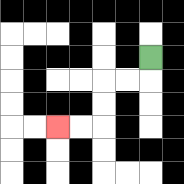{'start': '[6, 2]', 'end': '[2, 5]', 'path_directions': 'D,L,L,D,D,L,L', 'path_coordinates': '[[6, 2], [6, 3], [5, 3], [4, 3], [4, 4], [4, 5], [3, 5], [2, 5]]'}